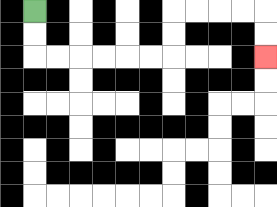{'start': '[1, 0]', 'end': '[11, 2]', 'path_directions': 'D,D,R,R,R,R,R,R,U,U,R,R,R,R,D,D', 'path_coordinates': '[[1, 0], [1, 1], [1, 2], [2, 2], [3, 2], [4, 2], [5, 2], [6, 2], [7, 2], [7, 1], [7, 0], [8, 0], [9, 0], [10, 0], [11, 0], [11, 1], [11, 2]]'}